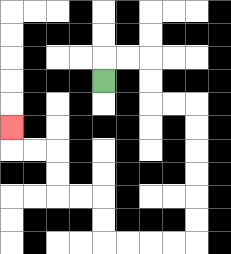{'start': '[4, 3]', 'end': '[0, 5]', 'path_directions': 'U,R,R,D,D,R,R,D,D,D,D,D,D,L,L,L,L,U,U,L,L,U,U,L,L,U', 'path_coordinates': '[[4, 3], [4, 2], [5, 2], [6, 2], [6, 3], [6, 4], [7, 4], [8, 4], [8, 5], [8, 6], [8, 7], [8, 8], [8, 9], [8, 10], [7, 10], [6, 10], [5, 10], [4, 10], [4, 9], [4, 8], [3, 8], [2, 8], [2, 7], [2, 6], [1, 6], [0, 6], [0, 5]]'}